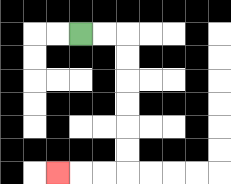{'start': '[3, 1]', 'end': '[2, 7]', 'path_directions': 'R,R,D,D,D,D,D,D,L,L,L', 'path_coordinates': '[[3, 1], [4, 1], [5, 1], [5, 2], [5, 3], [5, 4], [5, 5], [5, 6], [5, 7], [4, 7], [3, 7], [2, 7]]'}